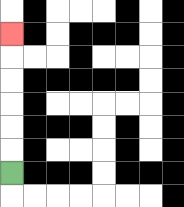{'start': '[0, 7]', 'end': '[0, 1]', 'path_directions': 'U,U,U,U,U,U', 'path_coordinates': '[[0, 7], [0, 6], [0, 5], [0, 4], [0, 3], [0, 2], [0, 1]]'}